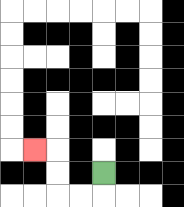{'start': '[4, 7]', 'end': '[1, 6]', 'path_directions': 'D,L,L,U,U,L', 'path_coordinates': '[[4, 7], [4, 8], [3, 8], [2, 8], [2, 7], [2, 6], [1, 6]]'}